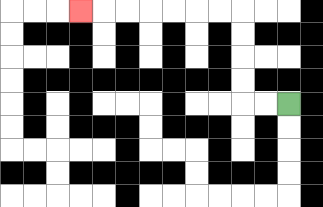{'start': '[12, 4]', 'end': '[3, 0]', 'path_directions': 'L,L,U,U,U,U,L,L,L,L,L,L,L', 'path_coordinates': '[[12, 4], [11, 4], [10, 4], [10, 3], [10, 2], [10, 1], [10, 0], [9, 0], [8, 0], [7, 0], [6, 0], [5, 0], [4, 0], [3, 0]]'}